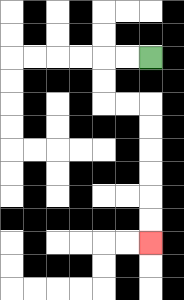{'start': '[6, 2]', 'end': '[6, 10]', 'path_directions': 'L,L,D,D,R,R,D,D,D,D,D,D', 'path_coordinates': '[[6, 2], [5, 2], [4, 2], [4, 3], [4, 4], [5, 4], [6, 4], [6, 5], [6, 6], [6, 7], [6, 8], [6, 9], [6, 10]]'}